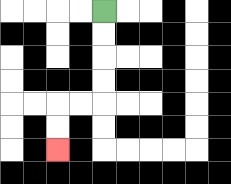{'start': '[4, 0]', 'end': '[2, 6]', 'path_directions': 'D,D,D,D,L,L,D,D', 'path_coordinates': '[[4, 0], [4, 1], [4, 2], [4, 3], [4, 4], [3, 4], [2, 4], [2, 5], [2, 6]]'}